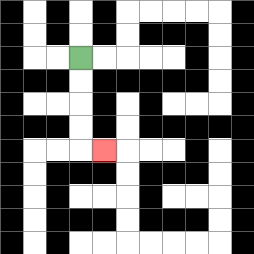{'start': '[3, 2]', 'end': '[4, 6]', 'path_directions': 'D,D,D,D,R', 'path_coordinates': '[[3, 2], [3, 3], [3, 4], [3, 5], [3, 6], [4, 6]]'}